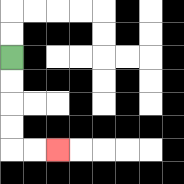{'start': '[0, 2]', 'end': '[2, 6]', 'path_directions': 'D,D,D,D,R,R', 'path_coordinates': '[[0, 2], [0, 3], [0, 4], [0, 5], [0, 6], [1, 6], [2, 6]]'}